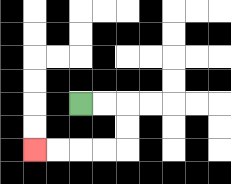{'start': '[3, 4]', 'end': '[1, 6]', 'path_directions': 'R,R,D,D,L,L,L,L', 'path_coordinates': '[[3, 4], [4, 4], [5, 4], [5, 5], [5, 6], [4, 6], [3, 6], [2, 6], [1, 6]]'}